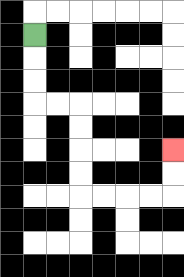{'start': '[1, 1]', 'end': '[7, 6]', 'path_directions': 'D,D,D,R,R,D,D,D,D,R,R,R,R,U,U', 'path_coordinates': '[[1, 1], [1, 2], [1, 3], [1, 4], [2, 4], [3, 4], [3, 5], [3, 6], [3, 7], [3, 8], [4, 8], [5, 8], [6, 8], [7, 8], [7, 7], [7, 6]]'}